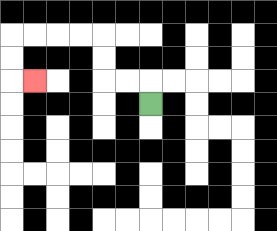{'start': '[6, 4]', 'end': '[1, 3]', 'path_directions': 'U,L,L,U,U,L,L,L,L,D,D,R', 'path_coordinates': '[[6, 4], [6, 3], [5, 3], [4, 3], [4, 2], [4, 1], [3, 1], [2, 1], [1, 1], [0, 1], [0, 2], [0, 3], [1, 3]]'}